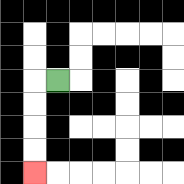{'start': '[2, 3]', 'end': '[1, 7]', 'path_directions': 'L,D,D,D,D', 'path_coordinates': '[[2, 3], [1, 3], [1, 4], [1, 5], [1, 6], [1, 7]]'}